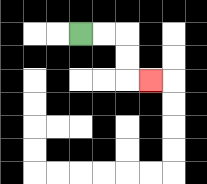{'start': '[3, 1]', 'end': '[6, 3]', 'path_directions': 'R,R,D,D,R', 'path_coordinates': '[[3, 1], [4, 1], [5, 1], [5, 2], [5, 3], [6, 3]]'}